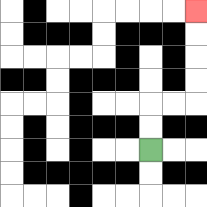{'start': '[6, 6]', 'end': '[8, 0]', 'path_directions': 'U,U,R,R,U,U,U,U', 'path_coordinates': '[[6, 6], [6, 5], [6, 4], [7, 4], [8, 4], [8, 3], [8, 2], [8, 1], [8, 0]]'}